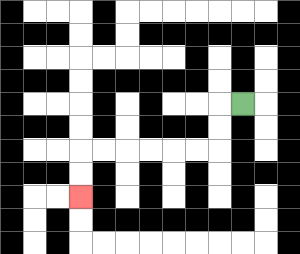{'start': '[10, 4]', 'end': '[3, 8]', 'path_directions': 'L,D,D,L,L,L,L,L,L,D,D', 'path_coordinates': '[[10, 4], [9, 4], [9, 5], [9, 6], [8, 6], [7, 6], [6, 6], [5, 6], [4, 6], [3, 6], [3, 7], [3, 8]]'}